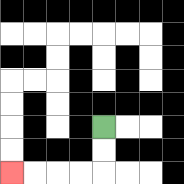{'start': '[4, 5]', 'end': '[0, 7]', 'path_directions': 'D,D,L,L,L,L', 'path_coordinates': '[[4, 5], [4, 6], [4, 7], [3, 7], [2, 7], [1, 7], [0, 7]]'}